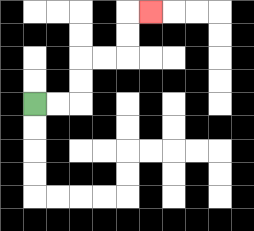{'start': '[1, 4]', 'end': '[6, 0]', 'path_directions': 'R,R,U,U,R,R,U,U,R', 'path_coordinates': '[[1, 4], [2, 4], [3, 4], [3, 3], [3, 2], [4, 2], [5, 2], [5, 1], [5, 0], [6, 0]]'}